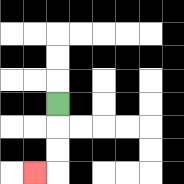{'start': '[2, 4]', 'end': '[1, 7]', 'path_directions': 'D,D,D,L', 'path_coordinates': '[[2, 4], [2, 5], [2, 6], [2, 7], [1, 7]]'}